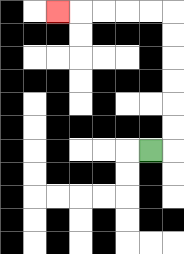{'start': '[6, 6]', 'end': '[2, 0]', 'path_directions': 'R,U,U,U,U,U,U,L,L,L,L,L', 'path_coordinates': '[[6, 6], [7, 6], [7, 5], [7, 4], [7, 3], [7, 2], [7, 1], [7, 0], [6, 0], [5, 0], [4, 0], [3, 0], [2, 0]]'}